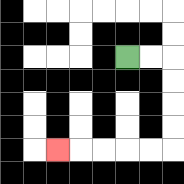{'start': '[5, 2]', 'end': '[2, 6]', 'path_directions': 'R,R,D,D,D,D,L,L,L,L,L', 'path_coordinates': '[[5, 2], [6, 2], [7, 2], [7, 3], [7, 4], [7, 5], [7, 6], [6, 6], [5, 6], [4, 6], [3, 6], [2, 6]]'}